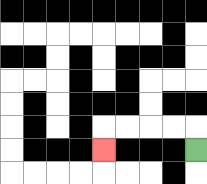{'start': '[8, 6]', 'end': '[4, 6]', 'path_directions': 'U,L,L,L,L,D', 'path_coordinates': '[[8, 6], [8, 5], [7, 5], [6, 5], [5, 5], [4, 5], [4, 6]]'}